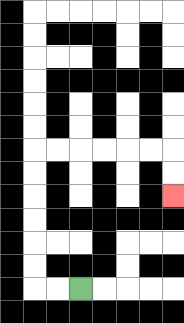{'start': '[3, 12]', 'end': '[7, 8]', 'path_directions': 'L,L,U,U,U,U,U,U,R,R,R,R,R,R,D,D', 'path_coordinates': '[[3, 12], [2, 12], [1, 12], [1, 11], [1, 10], [1, 9], [1, 8], [1, 7], [1, 6], [2, 6], [3, 6], [4, 6], [5, 6], [6, 6], [7, 6], [7, 7], [7, 8]]'}